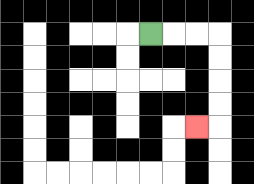{'start': '[6, 1]', 'end': '[8, 5]', 'path_directions': 'R,R,R,D,D,D,D,L', 'path_coordinates': '[[6, 1], [7, 1], [8, 1], [9, 1], [9, 2], [9, 3], [9, 4], [9, 5], [8, 5]]'}